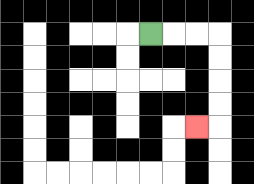{'start': '[6, 1]', 'end': '[8, 5]', 'path_directions': 'R,R,R,D,D,D,D,L', 'path_coordinates': '[[6, 1], [7, 1], [8, 1], [9, 1], [9, 2], [9, 3], [9, 4], [9, 5], [8, 5]]'}